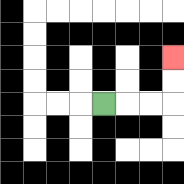{'start': '[4, 4]', 'end': '[7, 2]', 'path_directions': 'R,R,R,U,U', 'path_coordinates': '[[4, 4], [5, 4], [6, 4], [7, 4], [7, 3], [7, 2]]'}